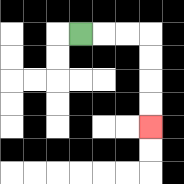{'start': '[3, 1]', 'end': '[6, 5]', 'path_directions': 'R,R,R,D,D,D,D', 'path_coordinates': '[[3, 1], [4, 1], [5, 1], [6, 1], [6, 2], [6, 3], [6, 4], [6, 5]]'}